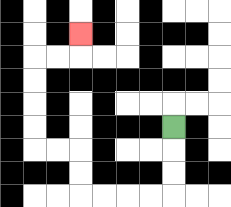{'start': '[7, 5]', 'end': '[3, 1]', 'path_directions': 'D,D,D,L,L,L,L,U,U,L,L,U,U,U,U,R,R,U', 'path_coordinates': '[[7, 5], [7, 6], [7, 7], [7, 8], [6, 8], [5, 8], [4, 8], [3, 8], [3, 7], [3, 6], [2, 6], [1, 6], [1, 5], [1, 4], [1, 3], [1, 2], [2, 2], [3, 2], [3, 1]]'}